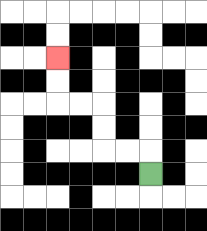{'start': '[6, 7]', 'end': '[2, 2]', 'path_directions': 'U,L,L,U,U,L,L,U,U', 'path_coordinates': '[[6, 7], [6, 6], [5, 6], [4, 6], [4, 5], [4, 4], [3, 4], [2, 4], [2, 3], [2, 2]]'}